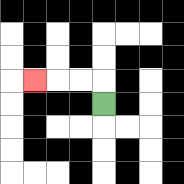{'start': '[4, 4]', 'end': '[1, 3]', 'path_directions': 'U,L,L,L', 'path_coordinates': '[[4, 4], [4, 3], [3, 3], [2, 3], [1, 3]]'}